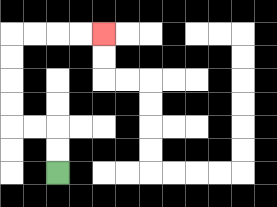{'start': '[2, 7]', 'end': '[4, 1]', 'path_directions': 'U,U,L,L,U,U,U,U,R,R,R,R', 'path_coordinates': '[[2, 7], [2, 6], [2, 5], [1, 5], [0, 5], [0, 4], [0, 3], [0, 2], [0, 1], [1, 1], [2, 1], [3, 1], [4, 1]]'}